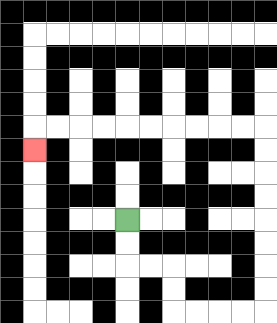{'start': '[5, 9]', 'end': '[1, 6]', 'path_directions': 'D,D,R,R,D,D,R,R,R,R,U,U,U,U,U,U,U,U,L,L,L,L,L,L,L,L,L,L,D', 'path_coordinates': '[[5, 9], [5, 10], [5, 11], [6, 11], [7, 11], [7, 12], [7, 13], [8, 13], [9, 13], [10, 13], [11, 13], [11, 12], [11, 11], [11, 10], [11, 9], [11, 8], [11, 7], [11, 6], [11, 5], [10, 5], [9, 5], [8, 5], [7, 5], [6, 5], [5, 5], [4, 5], [3, 5], [2, 5], [1, 5], [1, 6]]'}